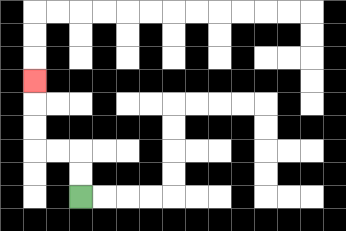{'start': '[3, 8]', 'end': '[1, 3]', 'path_directions': 'U,U,L,L,U,U,U', 'path_coordinates': '[[3, 8], [3, 7], [3, 6], [2, 6], [1, 6], [1, 5], [1, 4], [1, 3]]'}